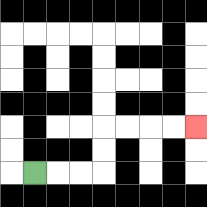{'start': '[1, 7]', 'end': '[8, 5]', 'path_directions': 'R,R,R,U,U,R,R,R,R', 'path_coordinates': '[[1, 7], [2, 7], [3, 7], [4, 7], [4, 6], [4, 5], [5, 5], [6, 5], [7, 5], [8, 5]]'}